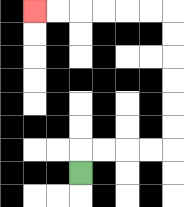{'start': '[3, 7]', 'end': '[1, 0]', 'path_directions': 'U,R,R,R,R,U,U,U,U,U,U,L,L,L,L,L,L', 'path_coordinates': '[[3, 7], [3, 6], [4, 6], [5, 6], [6, 6], [7, 6], [7, 5], [7, 4], [7, 3], [7, 2], [7, 1], [7, 0], [6, 0], [5, 0], [4, 0], [3, 0], [2, 0], [1, 0]]'}